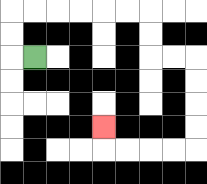{'start': '[1, 2]', 'end': '[4, 5]', 'path_directions': 'L,U,U,R,R,R,R,R,R,D,D,R,R,D,D,D,D,L,L,L,L,U', 'path_coordinates': '[[1, 2], [0, 2], [0, 1], [0, 0], [1, 0], [2, 0], [3, 0], [4, 0], [5, 0], [6, 0], [6, 1], [6, 2], [7, 2], [8, 2], [8, 3], [8, 4], [8, 5], [8, 6], [7, 6], [6, 6], [5, 6], [4, 6], [4, 5]]'}